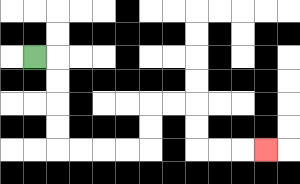{'start': '[1, 2]', 'end': '[11, 6]', 'path_directions': 'R,D,D,D,D,R,R,R,R,U,U,R,R,D,D,R,R,R', 'path_coordinates': '[[1, 2], [2, 2], [2, 3], [2, 4], [2, 5], [2, 6], [3, 6], [4, 6], [5, 6], [6, 6], [6, 5], [6, 4], [7, 4], [8, 4], [8, 5], [8, 6], [9, 6], [10, 6], [11, 6]]'}